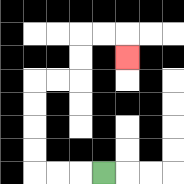{'start': '[4, 7]', 'end': '[5, 2]', 'path_directions': 'L,L,L,U,U,U,U,R,R,U,U,R,R,D', 'path_coordinates': '[[4, 7], [3, 7], [2, 7], [1, 7], [1, 6], [1, 5], [1, 4], [1, 3], [2, 3], [3, 3], [3, 2], [3, 1], [4, 1], [5, 1], [5, 2]]'}